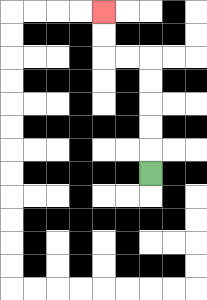{'start': '[6, 7]', 'end': '[4, 0]', 'path_directions': 'U,U,U,U,U,L,L,U,U', 'path_coordinates': '[[6, 7], [6, 6], [6, 5], [6, 4], [6, 3], [6, 2], [5, 2], [4, 2], [4, 1], [4, 0]]'}